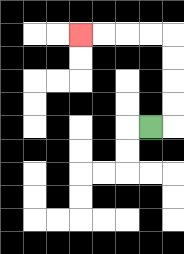{'start': '[6, 5]', 'end': '[3, 1]', 'path_directions': 'R,U,U,U,U,L,L,L,L', 'path_coordinates': '[[6, 5], [7, 5], [7, 4], [7, 3], [7, 2], [7, 1], [6, 1], [5, 1], [4, 1], [3, 1]]'}